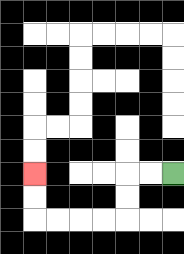{'start': '[7, 7]', 'end': '[1, 7]', 'path_directions': 'L,L,D,D,L,L,L,L,U,U', 'path_coordinates': '[[7, 7], [6, 7], [5, 7], [5, 8], [5, 9], [4, 9], [3, 9], [2, 9], [1, 9], [1, 8], [1, 7]]'}